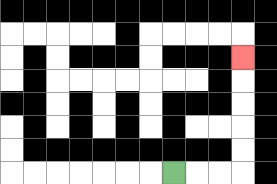{'start': '[7, 7]', 'end': '[10, 2]', 'path_directions': 'R,R,R,U,U,U,U,U', 'path_coordinates': '[[7, 7], [8, 7], [9, 7], [10, 7], [10, 6], [10, 5], [10, 4], [10, 3], [10, 2]]'}